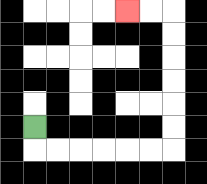{'start': '[1, 5]', 'end': '[5, 0]', 'path_directions': 'D,R,R,R,R,R,R,U,U,U,U,U,U,L,L', 'path_coordinates': '[[1, 5], [1, 6], [2, 6], [3, 6], [4, 6], [5, 6], [6, 6], [7, 6], [7, 5], [7, 4], [7, 3], [7, 2], [7, 1], [7, 0], [6, 0], [5, 0]]'}